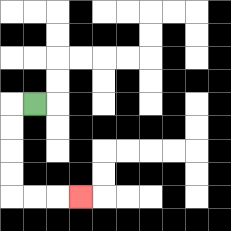{'start': '[1, 4]', 'end': '[3, 8]', 'path_directions': 'L,D,D,D,D,R,R,R', 'path_coordinates': '[[1, 4], [0, 4], [0, 5], [0, 6], [0, 7], [0, 8], [1, 8], [2, 8], [3, 8]]'}